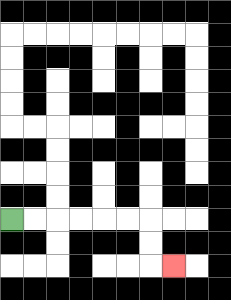{'start': '[0, 9]', 'end': '[7, 11]', 'path_directions': 'R,R,R,R,R,R,D,D,R', 'path_coordinates': '[[0, 9], [1, 9], [2, 9], [3, 9], [4, 9], [5, 9], [6, 9], [6, 10], [6, 11], [7, 11]]'}